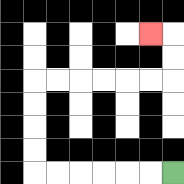{'start': '[7, 7]', 'end': '[6, 1]', 'path_directions': 'L,L,L,L,L,L,U,U,U,U,R,R,R,R,R,R,U,U,L', 'path_coordinates': '[[7, 7], [6, 7], [5, 7], [4, 7], [3, 7], [2, 7], [1, 7], [1, 6], [1, 5], [1, 4], [1, 3], [2, 3], [3, 3], [4, 3], [5, 3], [6, 3], [7, 3], [7, 2], [7, 1], [6, 1]]'}